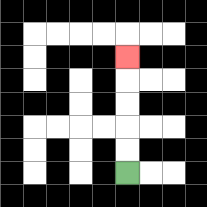{'start': '[5, 7]', 'end': '[5, 2]', 'path_directions': 'U,U,U,U,U', 'path_coordinates': '[[5, 7], [5, 6], [5, 5], [5, 4], [5, 3], [5, 2]]'}